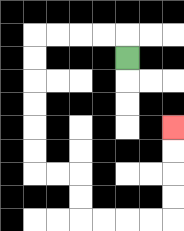{'start': '[5, 2]', 'end': '[7, 5]', 'path_directions': 'U,L,L,L,L,D,D,D,D,D,D,R,R,D,D,R,R,R,R,U,U,U,U', 'path_coordinates': '[[5, 2], [5, 1], [4, 1], [3, 1], [2, 1], [1, 1], [1, 2], [1, 3], [1, 4], [1, 5], [1, 6], [1, 7], [2, 7], [3, 7], [3, 8], [3, 9], [4, 9], [5, 9], [6, 9], [7, 9], [7, 8], [7, 7], [7, 6], [7, 5]]'}